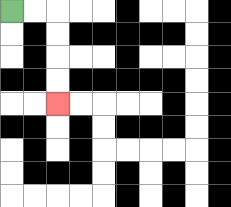{'start': '[0, 0]', 'end': '[2, 4]', 'path_directions': 'R,R,D,D,D,D', 'path_coordinates': '[[0, 0], [1, 0], [2, 0], [2, 1], [2, 2], [2, 3], [2, 4]]'}